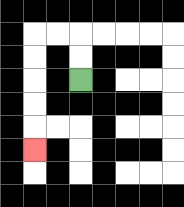{'start': '[3, 3]', 'end': '[1, 6]', 'path_directions': 'U,U,L,L,D,D,D,D,D', 'path_coordinates': '[[3, 3], [3, 2], [3, 1], [2, 1], [1, 1], [1, 2], [1, 3], [1, 4], [1, 5], [1, 6]]'}